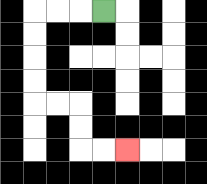{'start': '[4, 0]', 'end': '[5, 6]', 'path_directions': 'L,L,L,D,D,D,D,R,R,D,D,R,R', 'path_coordinates': '[[4, 0], [3, 0], [2, 0], [1, 0], [1, 1], [1, 2], [1, 3], [1, 4], [2, 4], [3, 4], [3, 5], [3, 6], [4, 6], [5, 6]]'}